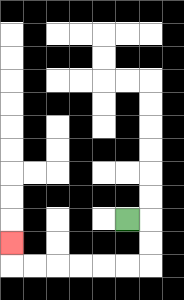{'start': '[5, 9]', 'end': '[0, 10]', 'path_directions': 'R,D,D,L,L,L,L,L,L,U', 'path_coordinates': '[[5, 9], [6, 9], [6, 10], [6, 11], [5, 11], [4, 11], [3, 11], [2, 11], [1, 11], [0, 11], [0, 10]]'}